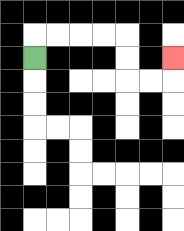{'start': '[1, 2]', 'end': '[7, 2]', 'path_directions': 'U,R,R,R,R,D,D,R,R,U', 'path_coordinates': '[[1, 2], [1, 1], [2, 1], [3, 1], [4, 1], [5, 1], [5, 2], [5, 3], [6, 3], [7, 3], [7, 2]]'}